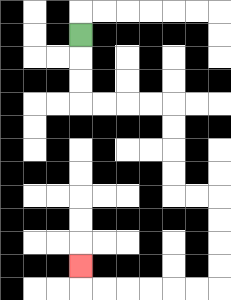{'start': '[3, 1]', 'end': '[3, 11]', 'path_directions': 'D,D,D,R,R,R,R,D,D,D,D,R,R,D,D,D,D,L,L,L,L,L,L,U', 'path_coordinates': '[[3, 1], [3, 2], [3, 3], [3, 4], [4, 4], [5, 4], [6, 4], [7, 4], [7, 5], [7, 6], [7, 7], [7, 8], [8, 8], [9, 8], [9, 9], [9, 10], [9, 11], [9, 12], [8, 12], [7, 12], [6, 12], [5, 12], [4, 12], [3, 12], [3, 11]]'}